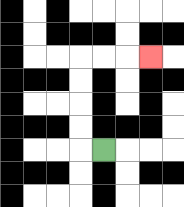{'start': '[4, 6]', 'end': '[6, 2]', 'path_directions': 'L,U,U,U,U,R,R,R', 'path_coordinates': '[[4, 6], [3, 6], [3, 5], [3, 4], [3, 3], [3, 2], [4, 2], [5, 2], [6, 2]]'}